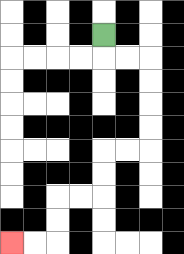{'start': '[4, 1]', 'end': '[0, 10]', 'path_directions': 'D,R,R,D,D,D,D,L,L,D,D,L,L,D,D,L,L', 'path_coordinates': '[[4, 1], [4, 2], [5, 2], [6, 2], [6, 3], [6, 4], [6, 5], [6, 6], [5, 6], [4, 6], [4, 7], [4, 8], [3, 8], [2, 8], [2, 9], [2, 10], [1, 10], [0, 10]]'}